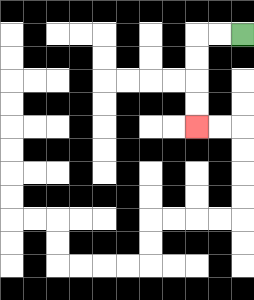{'start': '[10, 1]', 'end': '[8, 5]', 'path_directions': 'L,L,D,D,D,D', 'path_coordinates': '[[10, 1], [9, 1], [8, 1], [8, 2], [8, 3], [8, 4], [8, 5]]'}